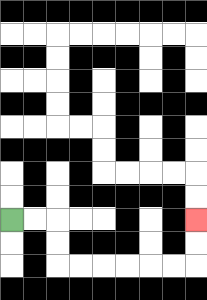{'start': '[0, 9]', 'end': '[8, 9]', 'path_directions': 'R,R,D,D,R,R,R,R,R,R,U,U', 'path_coordinates': '[[0, 9], [1, 9], [2, 9], [2, 10], [2, 11], [3, 11], [4, 11], [5, 11], [6, 11], [7, 11], [8, 11], [8, 10], [8, 9]]'}